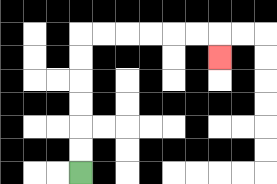{'start': '[3, 7]', 'end': '[9, 2]', 'path_directions': 'U,U,U,U,U,U,R,R,R,R,R,R,D', 'path_coordinates': '[[3, 7], [3, 6], [3, 5], [3, 4], [3, 3], [3, 2], [3, 1], [4, 1], [5, 1], [6, 1], [7, 1], [8, 1], [9, 1], [9, 2]]'}